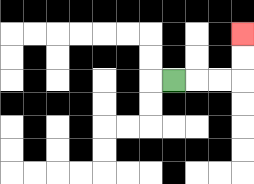{'start': '[7, 3]', 'end': '[10, 1]', 'path_directions': 'R,R,R,U,U', 'path_coordinates': '[[7, 3], [8, 3], [9, 3], [10, 3], [10, 2], [10, 1]]'}